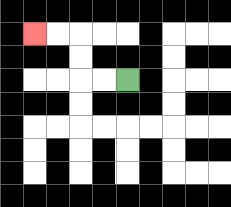{'start': '[5, 3]', 'end': '[1, 1]', 'path_directions': 'L,L,U,U,L,L', 'path_coordinates': '[[5, 3], [4, 3], [3, 3], [3, 2], [3, 1], [2, 1], [1, 1]]'}